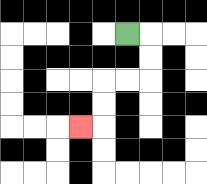{'start': '[5, 1]', 'end': '[3, 5]', 'path_directions': 'R,D,D,L,L,D,D,L', 'path_coordinates': '[[5, 1], [6, 1], [6, 2], [6, 3], [5, 3], [4, 3], [4, 4], [4, 5], [3, 5]]'}